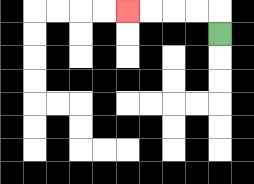{'start': '[9, 1]', 'end': '[5, 0]', 'path_directions': 'U,L,L,L,L', 'path_coordinates': '[[9, 1], [9, 0], [8, 0], [7, 0], [6, 0], [5, 0]]'}